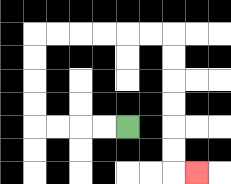{'start': '[5, 5]', 'end': '[8, 7]', 'path_directions': 'L,L,L,L,U,U,U,U,R,R,R,R,R,R,D,D,D,D,D,D,R', 'path_coordinates': '[[5, 5], [4, 5], [3, 5], [2, 5], [1, 5], [1, 4], [1, 3], [1, 2], [1, 1], [2, 1], [3, 1], [4, 1], [5, 1], [6, 1], [7, 1], [7, 2], [7, 3], [7, 4], [7, 5], [7, 6], [7, 7], [8, 7]]'}